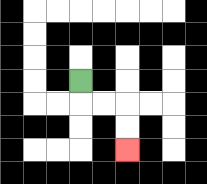{'start': '[3, 3]', 'end': '[5, 6]', 'path_directions': 'D,R,R,D,D', 'path_coordinates': '[[3, 3], [3, 4], [4, 4], [5, 4], [5, 5], [5, 6]]'}